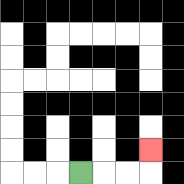{'start': '[3, 7]', 'end': '[6, 6]', 'path_directions': 'R,R,R,U', 'path_coordinates': '[[3, 7], [4, 7], [5, 7], [6, 7], [6, 6]]'}